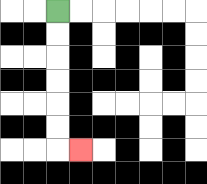{'start': '[2, 0]', 'end': '[3, 6]', 'path_directions': 'D,D,D,D,D,D,R', 'path_coordinates': '[[2, 0], [2, 1], [2, 2], [2, 3], [2, 4], [2, 5], [2, 6], [3, 6]]'}